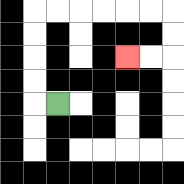{'start': '[2, 4]', 'end': '[5, 2]', 'path_directions': 'L,U,U,U,U,R,R,R,R,R,R,D,D,L,L', 'path_coordinates': '[[2, 4], [1, 4], [1, 3], [1, 2], [1, 1], [1, 0], [2, 0], [3, 0], [4, 0], [5, 0], [6, 0], [7, 0], [7, 1], [7, 2], [6, 2], [5, 2]]'}